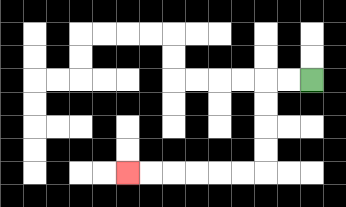{'start': '[13, 3]', 'end': '[5, 7]', 'path_directions': 'L,L,D,D,D,D,L,L,L,L,L,L', 'path_coordinates': '[[13, 3], [12, 3], [11, 3], [11, 4], [11, 5], [11, 6], [11, 7], [10, 7], [9, 7], [8, 7], [7, 7], [6, 7], [5, 7]]'}